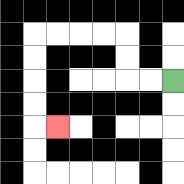{'start': '[7, 3]', 'end': '[2, 5]', 'path_directions': 'L,L,U,U,L,L,L,L,D,D,D,D,R', 'path_coordinates': '[[7, 3], [6, 3], [5, 3], [5, 2], [5, 1], [4, 1], [3, 1], [2, 1], [1, 1], [1, 2], [1, 3], [1, 4], [1, 5], [2, 5]]'}